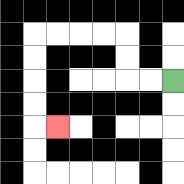{'start': '[7, 3]', 'end': '[2, 5]', 'path_directions': 'L,L,U,U,L,L,L,L,D,D,D,D,R', 'path_coordinates': '[[7, 3], [6, 3], [5, 3], [5, 2], [5, 1], [4, 1], [3, 1], [2, 1], [1, 1], [1, 2], [1, 3], [1, 4], [1, 5], [2, 5]]'}